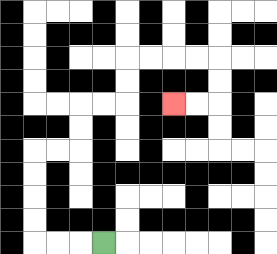{'start': '[4, 10]', 'end': '[7, 4]', 'path_directions': 'L,L,L,U,U,U,U,R,R,U,U,R,R,U,U,R,R,R,R,D,D,L,L', 'path_coordinates': '[[4, 10], [3, 10], [2, 10], [1, 10], [1, 9], [1, 8], [1, 7], [1, 6], [2, 6], [3, 6], [3, 5], [3, 4], [4, 4], [5, 4], [5, 3], [5, 2], [6, 2], [7, 2], [8, 2], [9, 2], [9, 3], [9, 4], [8, 4], [7, 4]]'}